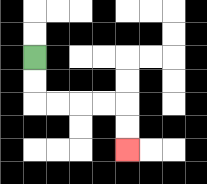{'start': '[1, 2]', 'end': '[5, 6]', 'path_directions': 'D,D,R,R,R,R,D,D', 'path_coordinates': '[[1, 2], [1, 3], [1, 4], [2, 4], [3, 4], [4, 4], [5, 4], [5, 5], [5, 6]]'}